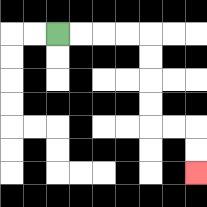{'start': '[2, 1]', 'end': '[8, 7]', 'path_directions': 'R,R,R,R,D,D,D,D,R,R,D,D', 'path_coordinates': '[[2, 1], [3, 1], [4, 1], [5, 1], [6, 1], [6, 2], [6, 3], [6, 4], [6, 5], [7, 5], [8, 5], [8, 6], [8, 7]]'}